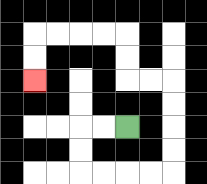{'start': '[5, 5]', 'end': '[1, 3]', 'path_directions': 'L,L,D,D,R,R,R,R,U,U,U,U,L,L,U,U,L,L,L,L,D,D', 'path_coordinates': '[[5, 5], [4, 5], [3, 5], [3, 6], [3, 7], [4, 7], [5, 7], [6, 7], [7, 7], [7, 6], [7, 5], [7, 4], [7, 3], [6, 3], [5, 3], [5, 2], [5, 1], [4, 1], [3, 1], [2, 1], [1, 1], [1, 2], [1, 3]]'}